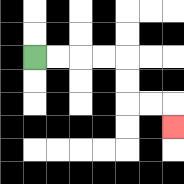{'start': '[1, 2]', 'end': '[7, 5]', 'path_directions': 'R,R,R,R,D,D,R,R,D', 'path_coordinates': '[[1, 2], [2, 2], [3, 2], [4, 2], [5, 2], [5, 3], [5, 4], [6, 4], [7, 4], [7, 5]]'}